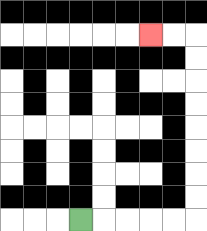{'start': '[3, 9]', 'end': '[6, 1]', 'path_directions': 'R,R,R,R,R,U,U,U,U,U,U,U,U,L,L', 'path_coordinates': '[[3, 9], [4, 9], [5, 9], [6, 9], [7, 9], [8, 9], [8, 8], [8, 7], [8, 6], [8, 5], [8, 4], [8, 3], [8, 2], [8, 1], [7, 1], [6, 1]]'}